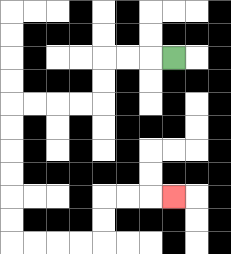{'start': '[7, 2]', 'end': '[7, 8]', 'path_directions': 'L,L,L,D,D,L,L,L,L,D,D,D,D,D,D,R,R,R,R,U,U,R,R,R', 'path_coordinates': '[[7, 2], [6, 2], [5, 2], [4, 2], [4, 3], [4, 4], [3, 4], [2, 4], [1, 4], [0, 4], [0, 5], [0, 6], [0, 7], [0, 8], [0, 9], [0, 10], [1, 10], [2, 10], [3, 10], [4, 10], [4, 9], [4, 8], [5, 8], [6, 8], [7, 8]]'}